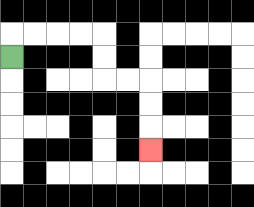{'start': '[0, 2]', 'end': '[6, 6]', 'path_directions': 'U,R,R,R,R,D,D,R,R,D,D,D', 'path_coordinates': '[[0, 2], [0, 1], [1, 1], [2, 1], [3, 1], [4, 1], [4, 2], [4, 3], [5, 3], [6, 3], [6, 4], [6, 5], [6, 6]]'}